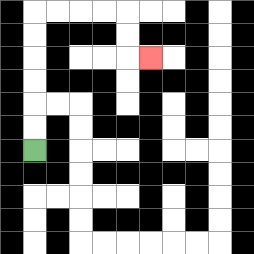{'start': '[1, 6]', 'end': '[6, 2]', 'path_directions': 'U,U,U,U,U,U,R,R,R,R,D,D,R', 'path_coordinates': '[[1, 6], [1, 5], [1, 4], [1, 3], [1, 2], [1, 1], [1, 0], [2, 0], [3, 0], [4, 0], [5, 0], [5, 1], [5, 2], [6, 2]]'}